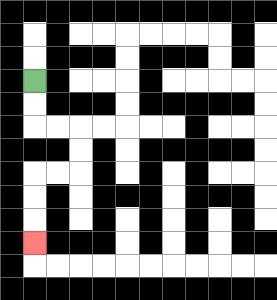{'start': '[1, 3]', 'end': '[1, 10]', 'path_directions': 'D,D,R,R,D,D,L,L,D,D,D', 'path_coordinates': '[[1, 3], [1, 4], [1, 5], [2, 5], [3, 5], [3, 6], [3, 7], [2, 7], [1, 7], [1, 8], [1, 9], [1, 10]]'}